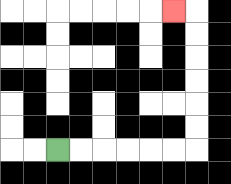{'start': '[2, 6]', 'end': '[7, 0]', 'path_directions': 'R,R,R,R,R,R,U,U,U,U,U,U,L', 'path_coordinates': '[[2, 6], [3, 6], [4, 6], [5, 6], [6, 6], [7, 6], [8, 6], [8, 5], [8, 4], [8, 3], [8, 2], [8, 1], [8, 0], [7, 0]]'}